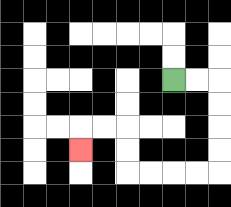{'start': '[7, 3]', 'end': '[3, 6]', 'path_directions': 'R,R,D,D,D,D,L,L,L,L,U,U,L,L,D', 'path_coordinates': '[[7, 3], [8, 3], [9, 3], [9, 4], [9, 5], [9, 6], [9, 7], [8, 7], [7, 7], [6, 7], [5, 7], [5, 6], [5, 5], [4, 5], [3, 5], [3, 6]]'}